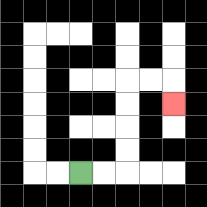{'start': '[3, 7]', 'end': '[7, 4]', 'path_directions': 'R,R,U,U,U,U,R,R,D', 'path_coordinates': '[[3, 7], [4, 7], [5, 7], [5, 6], [5, 5], [5, 4], [5, 3], [6, 3], [7, 3], [7, 4]]'}